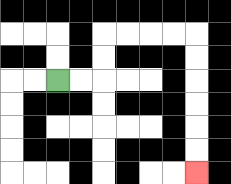{'start': '[2, 3]', 'end': '[8, 7]', 'path_directions': 'R,R,U,U,R,R,R,R,D,D,D,D,D,D', 'path_coordinates': '[[2, 3], [3, 3], [4, 3], [4, 2], [4, 1], [5, 1], [6, 1], [7, 1], [8, 1], [8, 2], [8, 3], [8, 4], [8, 5], [8, 6], [8, 7]]'}